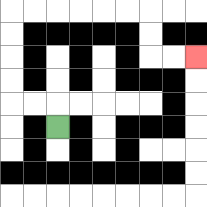{'start': '[2, 5]', 'end': '[8, 2]', 'path_directions': 'U,L,L,U,U,U,U,R,R,R,R,R,R,D,D,R,R', 'path_coordinates': '[[2, 5], [2, 4], [1, 4], [0, 4], [0, 3], [0, 2], [0, 1], [0, 0], [1, 0], [2, 0], [3, 0], [4, 0], [5, 0], [6, 0], [6, 1], [6, 2], [7, 2], [8, 2]]'}